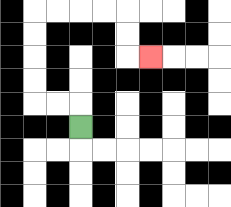{'start': '[3, 5]', 'end': '[6, 2]', 'path_directions': 'U,L,L,U,U,U,U,R,R,R,R,D,D,R', 'path_coordinates': '[[3, 5], [3, 4], [2, 4], [1, 4], [1, 3], [1, 2], [1, 1], [1, 0], [2, 0], [3, 0], [4, 0], [5, 0], [5, 1], [5, 2], [6, 2]]'}